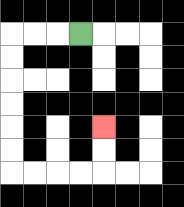{'start': '[3, 1]', 'end': '[4, 5]', 'path_directions': 'L,L,L,D,D,D,D,D,D,R,R,R,R,U,U', 'path_coordinates': '[[3, 1], [2, 1], [1, 1], [0, 1], [0, 2], [0, 3], [0, 4], [0, 5], [0, 6], [0, 7], [1, 7], [2, 7], [3, 7], [4, 7], [4, 6], [4, 5]]'}